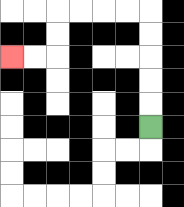{'start': '[6, 5]', 'end': '[0, 2]', 'path_directions': 'U,U,U,U,U,L,L,L,L,D,D,L,L', 'path_coordinates': '[[6, 5], [6, 4], [6, 3], [6, 2], [6, 1], [6, 0], [5, 0], [4, 0], [3, 0], [2, 0], [2, 1], [2, 2], [1, 2], [0, 2]]'}